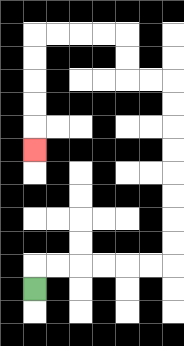{'start': '[1, 12]', 'end': '[1, 6]', 'path_directions': 'U,R,R,R,R,R,R,U,U,U,U,U,U,U,U,L,L,U,U,L,L,L,L,D,D,D,D,D', 'path_coordinates': '[[1, 12], [1, 11], [2, 11], [3, 11], [4, 11], [5, 11], [6, 11], [7, 11], [7, 10], [7, 9], [7, 8], [7, 7], [7, 6], [7, 5], [7, 4], [7, 3], [6, 3], [5, 3], [5, 2], [5, 1], [4, 1], [3, 1], [2, 1], [1, 1], [1, 2], [1, 3], [1, 4], [1, 5], [1, 6]]'}